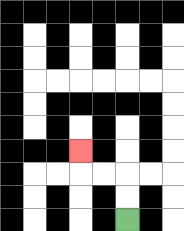{'start': '[5, 9]', 'end': '[3, 6]', 'path_directions': 'U,U,L,L,U', 'path_coordinates': '[[5, 9], [5, 8], [5, 7], [4, 7], [3, 7], [3, 6]]'}